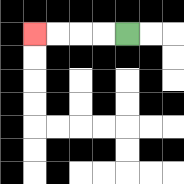{'start': '[5, 1]', 'end': '[1, 1]', 'path_directions': 'L,L,L,L', 'path_coordinates': '[[5, 1], [4, 1], [3, 1], [2, 1], [1, 1]]'}